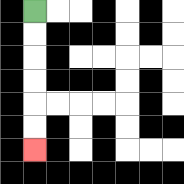{'start': '[1, 0]', 'end': '[1, 6]', 'path_directions': 'D,D,D,D,D,D', 'path_coordinates': '[[1, 0], [1, 1], [1, 2], [1, 3], [1, 4], [1, 5], [1, 6]]'}